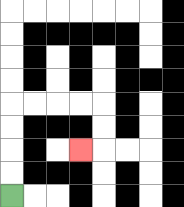{'start': '[0, 8]', 'end': '[3, 6]', 'path_directions': 'U,U,U,U,R,R,R,R,D,D,L', 'path_coordinates': '[[0, 8], [0, 7], [0, 6], [0, 5], [0, 4], [1, 4], [2, 4], [3, 4], [4, 4], [4, 5], [4, 6], [3, 6]]'}